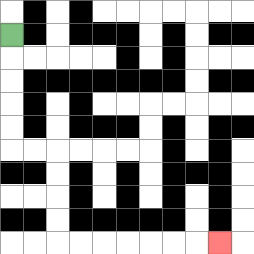{'start': '[0, 1]', 'end': '[9, 10]', 'path_directions': 'D,D,D,D,D,R,R,D,D,D,D,R,R,R,R,R,R,R', 'path_coordinates': '[[0, 1], [0, 2], [0, 3], [0, 4], [0, 5], [0, 6], [1, 6], [2, 6], [2, 7], [2, 8], [2, 9], [2, 10], [3, 10], [4, 10], [5, 10], [6, 10], [7, 10], [8, 10], [9, 10]]'}